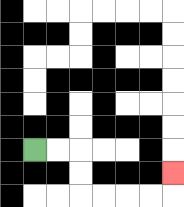{'start': '[1, 6]', 'end': '[7, 7]', 'path_directions': 'R,R,D,D,R,R,R,R,U', 'path_coordinates': '[[1, 6], [2, 6], [3, 6], [3, 7], [3, 8], [4, 8], [5, 8], [6, 8], [7, 8], [7, 7]]'}